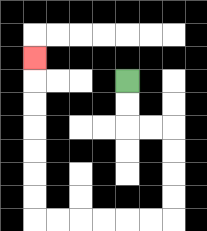{'start': '[5, 3]', 'end': '[1, 2]', 'path_directions': 'D,D,R,R,D,D,D,D,L,L,L,L,L,L,U,U,U,U,U,U,U', 'path_coordinates': '[[5, 3], [5, 4], [5, 5], [6, 5], [7, 5], [7, 6], [7, 7], [7, 8], [7, 9], [6, 9], [5, 9], [4, 9], [3, 9], [2, 9], [1, 9], [1, 8], [1, 7], [1, 6], [1, 5], [1, 4], [1, 3], [1, 2]]'}